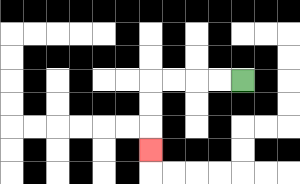{'start': '[10, 3]', 'end': '[6, 6]', 'path_directions': 'L,L,L,L,D,D,D', 'path_coordinates': '[[10, 3], [9, 3], [8, 3], [7, 3], [6, 3], [6, 4], [6, 5], [6, 6]]'}